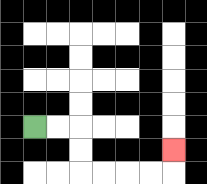{'start': '[1, 5]', 'end': '[7, 6]', 'path_directions': 'R,R,D,D,R,R,R,R,U', 'path_coordinates': '[[1, 5], [2, 5], [3, 5], [3, 6], [3, 7], [4, 7], [5, 7], [6, 7], [7, 7], [7, 6]]'}